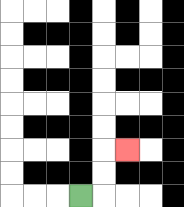{'start': '[3, 8]', 'end': '[5, 6]', 'path_directions': 'R,U,U,R', 'path_coordinates': '[[3, 8], [4, 8], [4, 7], [4, 6], [5, 6]]'}